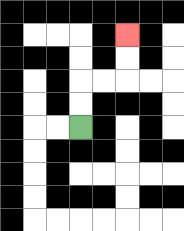{'start': '[3, 5]', 'end': '[5, 1]', 'path_directions': 'U,U,R,R,U,U', 'path_coordinates': '[[3, 5], [3, 4], [3, 3], [4, 3], [5, 3], [5, 2], [5, 1]]'}